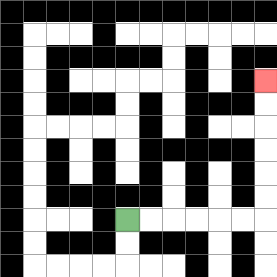{'start': '[5, 9]', 'end': '[11, 3]', 'path_directions': 'R,R,R,R,R,R,U,U,U,U,U,U', 'path_coordinates': '[[5, 9], [6, 9], [7, 9], [8, 9], [9, 9], [10, 9], [11, 9], [11, 8], [11, 7], [11, 6], [11, 5], [11, 4], [11, 3]]'}